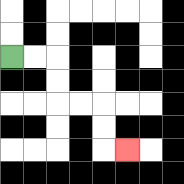{'start': '[0, 2]', 'end': '[5, 6]', 'path_directions': 'R,R,D,D,R,R,D,D,R', 'path_coordinates': '[[0, 2], [1, 2], [2, 2], [2, 3], [2, 4], [3, 4], [4, 4], [4, 5], [4, 6], [5, 6]]'}